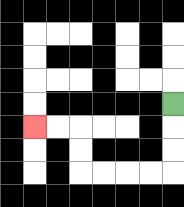{'start': '[7, 4]', 'end': '[1, 5]', 'path_directions': 'D,D,D,L,L,L,L,U,U,L,L', 'path_coordinates': '[[7, 4], [7, 5], [7, 6], [7, 7], [6, 7], [5, 7], [4, 7], [3, 7], [3, 6], [3, 5], [2, 5], [1, 5]]'}